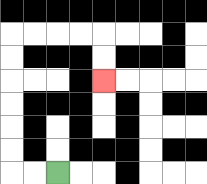{'start': '[2, 7]', 'end': '[4, 3]', 'path_directions': 'L,L,U,U,U,U,U,U,R,R,R,R,D,D', 'path_coordinates': '[[2, 7], [1, 7], [0, 7], [0, 6], [0, 5], [0, 4], [0, 3], [0, 2], [0, 1], [1, 1], [2, 1], [3, 1], [4, 1], [4, 2], [4, 3]]'}